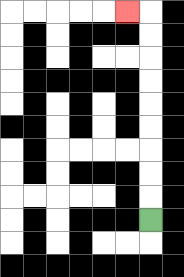{'start': '[6, 9]', 'end': '[5, 0]', 'path_directions': 'U,U,U,U,U,U,U,U,U,L', 'path_coordinates': '[[6, 9], [6, 8], [6, 7], [6, 6], [6, 5], [6, 4], [6, 3], [6, 2], [6, 1], [6, 0], [5, 0]]'}